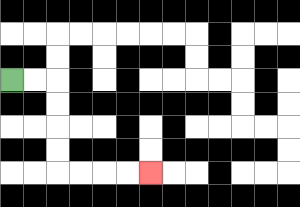{'start': '[0, 3]', 'end': '[6, 7]', 'path_directions': 'R,R,D,D,D,D,R,R,R,R', 'path_coordinates': '[[0, 3], [1, 3], [2, 3], [2, 4], [2, 5], [2, 6], [2, 7], [3, 7], [4, 7], [5, 7], [6, 7]]'}